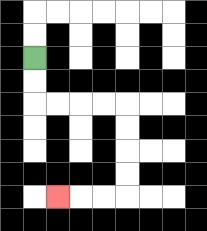{'start': '[1, 2]', 'end': '[2, 8]', 'path_directions': 'D,D,R,R,R,R,D,D,D,D,L,L,L', 'path_coordinates': '[[1, 2], [1, 3], [1, 4], [2, 4], [3, 4], [4, 4], [5, 4], [5, 5], [5, 6], [5, 7], [5, 8], [4, 8], [3, 8], [2, 8]]'}